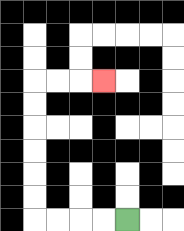{'start': '[5, 9]', 'end': '[4, 3]', 'path_directions': 'L,L,L,L,U,U,U,U,U,U,R,R,R', 'path_coordinates': '[[5, 9], [4, 9], [3, 9], [2, 9], [1, 9], [1, 8], [1, 7], [1, 6], [1, 5], [1, 4], [1, 3], [2, 3], [3, 3], [4, 3]]'}